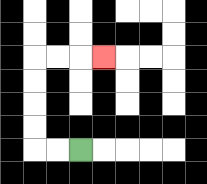{'start': '[3, 6]', 'end': '[4, 2]', 'path_directions': 'L,L,U,U,U,U,R,R,R', 'path_coordinates': '[[3, 6], [2, 6], [1, 6], [1, 5], [1, 4], [1, 3], [1, 2], [2, 2], [3, 2], [4, 2]]'}